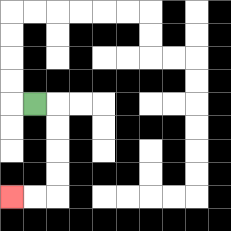{'start': '[1, 4]', 'end': '[0, 8]', 'path_directions': 'R,D,D,D,D,L,L', 'path_coordinates': '[[1, 4], [2, 4], [2, 5], [2, 6], [2, 7], [2, 8], [1, 8], [0, 8]]'}